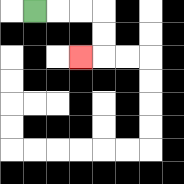{'start': '[1, 0]', 'end': '[3, 2]', 'path_directions': 'R,R,R,D,D,L', 'path_coordinates': '[[1, 0], [2, 0], [3, 0], [4, 0], [4, 1], [4, 2], [3, 2]]'}